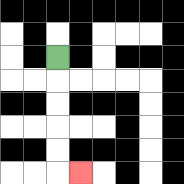{'start': '[2, 2]', 'end': '[3, 7]', 'path_directions': 'D,D,D,D,D,R', 'path_coordinates': '[[2, 2], [2, 3], [2, 4], [2, 5], [2, 6], [2, 7], [3, 7]]'}